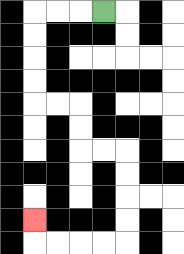{'start': '[4, 0]', 'end': '[1, 9]', 'path_directions': 'L,L,L,D,D,D,D,R,R,D,D,R,R,D,D,D,D,L,L,L,L,U', 'path_coordinates': '[[4, 0], [3, 0], [2, 0], [1, 0], [1, 1], [1, 2], [1, 3], [1, 4], [2, 4], [3, 4], [3, 5], [3, 6], [4, 6], [5, 6], [5, 7], [5, 8], [5, 9], [5, 10], [4, 10], [3, 10], [2, 10], [1, 10], [1, 9]]'}